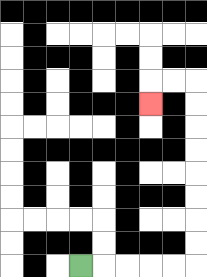{'start': '[3, 11]', 'end': '[6, 4]', 'path_directions': 'R,R,R,R,R,U,U,U,U,U,U,U,U,L,L,D', 'path_coordinates': '[[3, 11], [4, 11], [5, 11], [6, 11], [7, 11], [8, 11], [8, 10], [8, 9], [8, 8], [8, 7], [8, 6], [8, 5], [8, 4], [8, 3], [7, 3], [6, 3], [6, 4]]'}